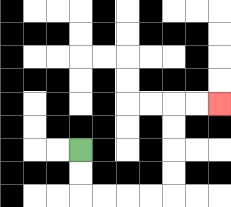{'start': '[3, 6]', 'end': '[9, 4]', 'path_directions': 'D,D,R,R,R,R,U,U,U,U,R,R', 'path_coordinates': '[[3, 6], [3, 7], [3, 8], [4, 8], [5, 8], [6, 8], [7, 8], [7, 7], [7, 6], [7, 5], [7, 4], [8, 4], [9, 4]]'}